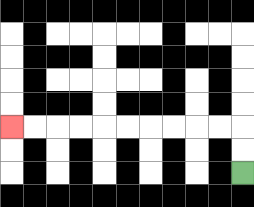{'start': '[10, 7]', 'end': '[0, 5]', 'path_directions': 'U,U,L,L,L,L,L,L,L,L,L,L', 'path_coordinates': '[[10, 7], [10, 6], [10, 5], [9, 5], [8, 5], [7, 5], [6, 5], [5, 5], [4, 5], [3, 5], [2, 5], [1, 5], [0, 5]]'}